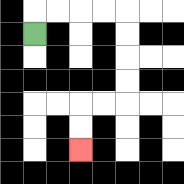{'start': '[1, 1]', 'end': '[3, 6]', 'path_directions': 'U,R,R,R,R,D,D,D,D,L,L,D,D', 'path_coordinates': '[[1, 1], [1, 0], [2, 0], [3, 0], [4, 0], [5, 0], [5, 1], [5, 2], [5, 3], [5, 4], [4, 4], [3, 4], [3, 5], [3, 6]]'}